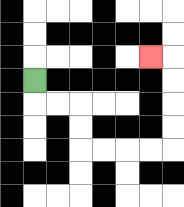{'start': '[1, 3]', 'end': '[6, 2]', 'path_directions': 'D,R,R,D,D,R,R,R,R,U,U,U,U,L', 'path_coordinates': '[[1, 3], [1, 4], [2, 4], [3, 4], [3, 5], [3, 6], [4, 6], [5, 6], [6, 6], [7, 6], [7, 5], [7, 4], [7, 3], [7, 2], [6, 2]]'}